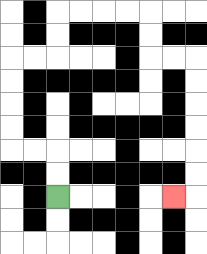{'start': '[2, 8]', 'end': '[7, 8]', 'path_directions': 'U,U,L,L,U,U,U,U,R,R,U,U,R,R,R,R,D,D,R,R,D,D,D,D,D,D,L', 'path_coordinates': '[[2, 8], [2, 7], [2, 6], [1, 6], [0, 6], [0, 5], [0, 4], [0, 3], [0, 2], [1, 2], [2, 2], [2, 1], [2, 0], [3, 0], [4, 0], [5, 0], [6, 0], [6, 1], [6, 2], [7, 2], [8, 2], [8, 3], [8, 4], [8, 5], [8, 6], [8, 7], [8, 8], [7, 8]]'}